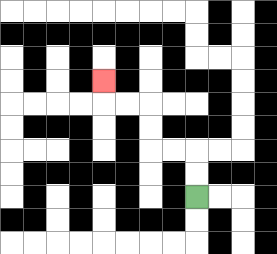{'start': '[8, 8]', 'end': '[4, 3]', 'path_directions': 'U,U,L,L,U,U,L,L,U', 'path_coordinates': '[[8, 8], [8, 7], [8, 6], [7, 6], [6, 6], [6, 5], [6, 4], [5, 4], [4, 4], [4, 3]]'}